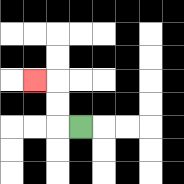{'start': '[3, 5]', 'end': '[1, 3]', 'path_directions': 'L,U,U,L', 'path_coordinates': '[[3, 5], [2, 5], [2, 4], [2, 3], [1, 3]]'}